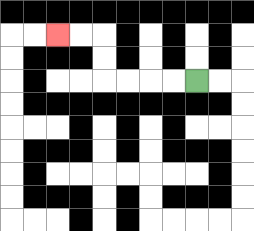{'start': '[8, 3]', 'end': '[2, 1]', 'path_directions': 'L,L,L,L,U,U,L,L', 'path_coordinates': '[[8, 3], [7, 3], [6, 3], [5, 3], [4, 3], [4, 2], [4, 1], [3, 1], [2, 1]]'}